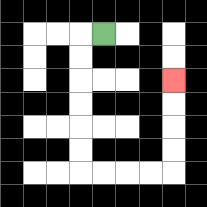{'start': '[4, 1]', 'end': '[7, 3]', 'path_directions': 'L,D,D,D,D,D,D,R,R,R,R,U,U,U,U', 'path_coordinates': '[[4, 1], [3, 1], [3, 2], [3, 3], [3, 4], [3, 5], [3, 6], [3, 7], [4, 7], [5, 7], [6, 7], [7, 7], [7, 6], [7, 5], [7, 4], [7, 3]]'}